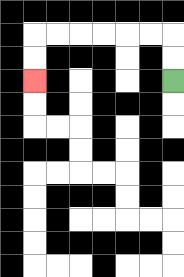{'start': '[7, 3]', 'end': '[1, 3]', 'path_directions': 'U,U,L,L,L,L,L,L,D,D', 'path_coordinates': '[[7, 3], [7, 2], [7, 1], [6, 1], [5, 1], [4, 1], [3, 1], [2, 1], [1, 1], [1, 2], [1, 3]]'}